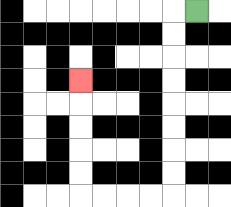{'start': '[8, 0]', 'end': '[3, 3]', 'path_directions': 'L,D,D,D,D,D,D,D,D,L,L,L,L,U,U,U,U,U', 'path_coordinates': '[[8, 0], [7, 0], [7, 1], [7, 2], [7, 3], [7, 4], [7, 5], [7, 6], [7, 7], [7, 8], [6, 8], [5, 8], [4, 8], [3, 8], [3, 7], [3, 6], [3, 5], [3, 4], [3, 3]]'}